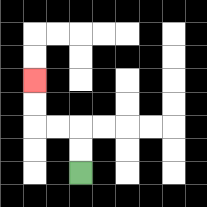{'start': '[3, 7]', 'end': '[1, 3]', 'path_directions': 'U,U,L,L,U,U', 'path_coordinates': '[[3, 7], [3, 6], [3, 5], [2, 5], [1, 5], [1, 4], [1, 3]]'}